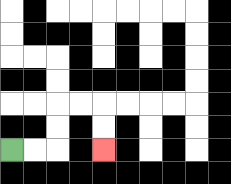{'start': '[0, 6]', 'end': '[4, 6]', 'path_directions': 'R,R,U,U,R,R,D,D', 'path_coordinates': '[[0, 6], [1, 6], [2, 6], [2, 5], [2, 4], [3, 4], [4, 4], [4, 5], [4, 6]]'}